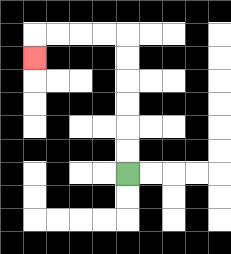{'start': '[5, 7]', 'end': '[1, 2]', 'path_directions': 'U,U,U,U,U,U,L,L,L,L,D', 'path_coordinates': '[[5, 7], [5, 6], [5, 5], [5, 4], [5, 3], [5, 2], [5, 1], [4, 1], [3, 1], [2, 1], [1, 1], [1, 2]]'}